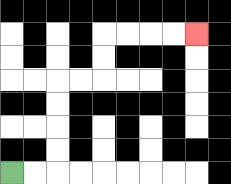{'start': '[0, 7]', 'end': '[8, 1]', 'path_directions': 'R,R,U,U,U,U,R,R,U,U,R,R,R,R', 'path_coordinates': '[[0, 7], [1, 7], [2, 7], [2, 6], [2, 5], [2, 4], [2, 3], [3, 3], [4, 3], [4, 2], [4, 1], [5, 1], [6, 1], [7, 1], [8, 1]]'}